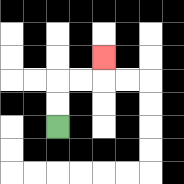{'start': '[2, 5]', 'end': '[4, 2]', 'path_directions': 'U,U,R,R,U', 'path_coordinates': '[[2, 5], [2, 4], [2, 3], [3, 3], [4, 3], [4, 2]]'}